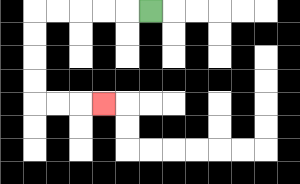{'start': '[6, 0]', 'end': '[4, 4]', 'path_directions': 'L,L,L,L,L,D,D,D,D,R,R,R', 'path_coordinates': '[[6, 0], [5, 0], [4, 0], [3, 0], [2, 0], [1, 0], [1, 1], [1, 2], [1, 3], [1, 4], [2, 4], [3, 4], [4, 4]]'}